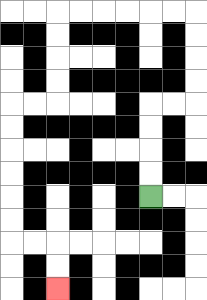{'start': '[6, 8]', 'end': '[2, 12]', 'path_directions': 'U,U,U,U,R,R,U,U,U,U,L,L,L,L,L,L,D,D,D,D,L,L,D,D,D,D,D,D,R,R,D,D', 'path_coordinates': '[[6, 8], [6, 7], [6, 6], [6, 5], [6, 4], [7, 4], [8, 4], [8, 3], [8, 2], [8, 1], [8, 0], [7, 0], [6, 0], [5, 0], [4, 0], [3, 0], [2, 0], [2, 1], [2, 2], [2, 3], [2, 4], [1, 4], [0, 4], [0, 5], [0, 6], [0, 7], [0, 8], [0, 9], [0, 10], [1, 10], [2, 10], [2, 11], [2, 12]]'}